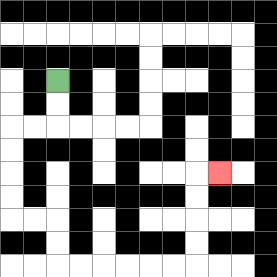{'start': '[2, 3]', 'end': '[9, 7]', 'path_directions': 'D,D,L,L,D,D,D,D,R,R,D,D,R,R,R,R,R,R,U,U,U,U,R', 'path_coordinates': '[[2, 3], [2, 4], [2, 5], [1, 5], [0, 5], [0, 6], [0, 7], [0, 8], [0, 9], [1, 9], [2, 9], [2, 10], [2, 11], [3, 11], [4, 11], [5, 11], [6, 11], [7, 11], [8, 11], [8, 10], [8, 9], [8, 8], [8, 7], [9, 7]]'}